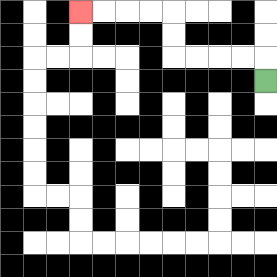{'start': '[11, 3]', 'end': '[3, 0]', 'path_directions': 'U,L,L,L,L,U,U,L,L,L,L', 'path_coordinates': '[[11, 3], [11, 2], [10, 2], [9, 2], [8, 2], [7, 2], [7, 1], [7, 0], [6, 0], [5, 0], [4, 0], [3, 0]]'}